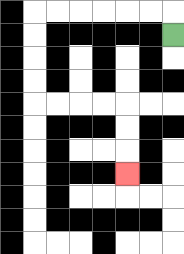{'start': '[7, 1]', 'end': '[5, 7]', 'path_directions': 'U,L,L,L,L,L,L,D,D,D,D,R,R,R,R,D,D,D', 'path_coordinates': '[[7, 1], [7, 0], [6, 0], [5, 0], [4, 0], [3, 0], [2, 0], [1, 0], [1, 1], [1, 2], [1, 3], [1, 4], [2, 4], [3, 4], [4, 4], [5, 4], [5, 5], [5, 6], [5, 7]]'}